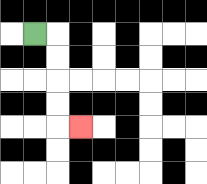{'start': '[1, 1]', 'end': '[3, 5]', 'path_directions': 'R,D,D,D,D,R', 'path_coordinates': '[[1, 1], [2, 1], [2, 2], [2, 3], [2, 4], [2, 5], [3, 5]]'}